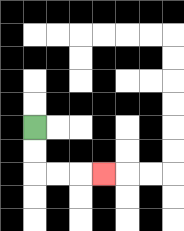{'start': '[1, 5]', 'end': '[4, 7]', 'path_directions': 'D,D,R,R,R', 'path_coordinates': '[[1, 5], [1, 6], [1, 7], [2, 7], [3, 7], [4, 7]]'}